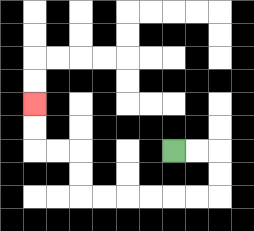{'start': '[7, 6]', 'end': '[1, 4]', 'path_directions': 'R,R,D,D,L,L,L,L,L,L,U,U,L,L,U,U', 'path_coordinates': '[[7, 6], [8, 6], [9, 6], [9, 7], [9, 8], [8, 8], [7, 8], [6, 8], [5, 8], [4, 8], [3, 8], [3, 7], [3, 6], [2, 6], [1, 6], [1, 5], [1, 4]]'}